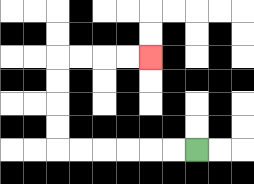{'start': '[8, 6]', 'end': '[6, 2]', 'path_directions': 'L,L,L,L,L,L,U,U,U,U,R,R,R,R', 'path_coordinates': '[[8, 6], [7, 6], [6, 6], [5, 6], [4, 6], [3, 6], [2, 6], [2, 5], [2, 4], [2, 3], [2, 2], [3, 2], [4, 2], [5, 2], [6, 2]]'}